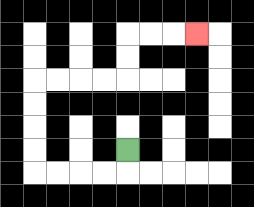{'start': '[5, 6]', 'end': '[8, 1]', 'path_directions': 'D,L,L,L,L,U,U,U,U,R,R,R,R,U,U,R,R,R', 'path_coordinates': '[[5, 6], [5, 7], [4, 7], [3, 7], [2, 7], [1, 7], [1, 6], [1, 5], [1, 4], [1, 3], [2, 3], [3, 3], [4, 3], [5, 3], [5, 2], [5, 1], [6, 1], [7, 1], [8, 1]]'}